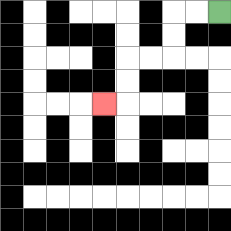{'start': '[9, 0]', 'end': '[4, 4]', 'path_directions': 'L,L,D,D,L,L,D,D,L', 'path_coordinates': '[[9, 0], [8, 0], [7, 0], [7, 1], [7, 2], [6, 2], [5, 2], [5, 3], [5, 4], [4, 4]]'}